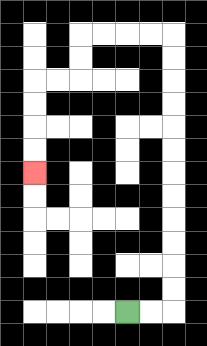{'start': '[5, 13]', 'end': '[1, 7]', 'path_directions': 'R,R,U,U,U,U,U,U,U,U,U,U,U,U,L,L,L,L,D,D,L,L,D,D,D,D', 'path_coordinates': '[[5, 13], [6, 13], [7, 13], [7, 12], [7, 11], [7, 10], [7, 9], [7, 8], [7, 7], [7, 6], [7, 5], [7, 4], [7, 3], [7, 2], [7, 1], [6, 1], [5, 1], [4, 1], [3, 1], [3, 2], [3, 3], [2, 3], [1, 3], [1, 4], [1, 5], [1, 6], [1, 7]]'}